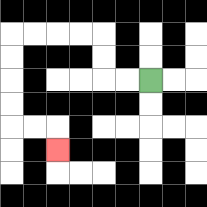{'start': '[6, 3]', 'end': '[2, 6]', 'path_directions': 'L,L,U,U,L,L,L,L,D,D,D,D,R,R,D', 'path_coordinates': '[[6, 3], [5, 3], [4, 3], [4, 2], [4, 1], [3, 1], [2, 1], [1, 1], [0, 1], [0, 2], [0, 3], [0, 4], [0, 5], [1, 5], [2, 5], [2, 6]]'}